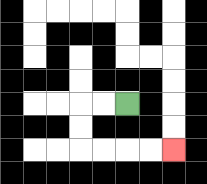{'start': '[5, 4]', 'end': '[7, 6]', 'path_directions': 'L,L,D,D,R,R,R,R', 'path_coordinates': '[[5, 4], [4, 4], [3, 4], [3, 5], [3, 6], [4, 6], [5, 6], [6, 6], [7, 6]]'}